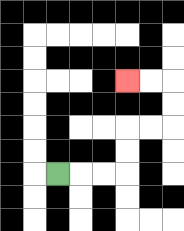{'start': '[2, 7]', 'end': '[5, 3]', 'path_directions': 'R,R,R,U,U,R,R,U,U,L,L', 'path_coordinates': '[[2, 7], [3, 7], [4, 7], [5, 7], [5, 6], [5, 5], [6, 5], [7, 5], [7, 4], [7, 3], [6, 3], [5, 3]]'}